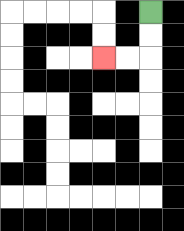{'start': '[6, 0]', 'end': '[4, 2]', 'path_directions': 'D,D,L,L', 'path_coordinates': '[[6, 0], [6, 1], [6, 2], [5, 2], [4, 2]]'}